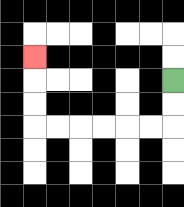{'start': '[7, 3]', 'end': '[1, 2]', 'path_directions': 'D,D,L,L,L,L,L,L,U,U,U', 'path_coordinates': '[[7, 3], [7, 4], [7, 5], [6, 5], [5, 5], [4, 5], [3, 5], [2, 5], [1, 5], [1, 4], [1, 3], [1, 2]]'}